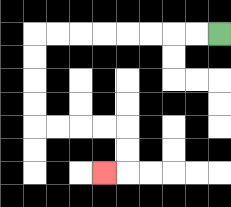{'start': '[9, 1]', 'end': '[4, 7]', 'path_directions': 'L,L,L,L,L,L,L,L,D,D,D,D,R,R,R,R,D,D,L', 'path_coordinates': '[[9, 1], [8, 1], [7, 1], [6, 1], [5, 1], [4, 1], [3, 1], [2, 1], [1, 1], [1, 2], [1, 3], [1, 4], [1, 5], [2, 5], [3, 5], [4, 5], [5, 5], [5, 6], [5, 7], [4, 7]]'}